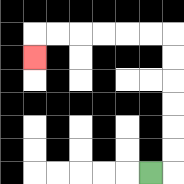{'start': '[6, 7]', 'end': '[1, 2]', 'path_directions': 'R,U,U,U,U,U,U,L,L,L,L,L,L,D', 'path_coordinates': '[[6, 7], [7, 7], [7, 6], [7, 5], [7, 4], [7, 3], [7, 2], [7, 1], [6, 1], [5, 1], [4, 1], [3, 1], [2, 1], [1, 1], [1, 2]]'}